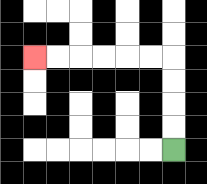{'start': '[7, 6]', 'end': '[1, 2]', 'path_directions': 'U,U,U,U,L,L,L,L,L,L', 'path_coordinates': '[[7, 6], [7, 5], [7, 4], [7, 3], [7, 2], [6, 2], [5, 2], [4, 2], [3, 2], [2, 2], [1, 2]]'}